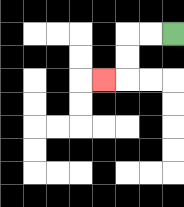{'start': '[7, 1]', 'end': '[4, 3]', 'path_directions': 'L,L,D,D,L', 'path_coordinates': '[[7, 1], [6, 1], [5, 1], [5, 2], [5, 3], [4, 3]]'}